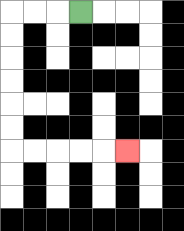{'start': '[3, 0]', 'end': '[5, 6]', 'path_directions': 'L,L,L,D,D,D,D,D,D,R,R,R,R,R', 'path_coordinates': '[[3, 0], [2, 0], [1, 0], [0, 0], [0, 1], [0, 2], [0, 3], [0, 4], [0, 5], [0, 6], [1, 6], [2, 6], [3, 6], [4, 6], [5, 6]]'}